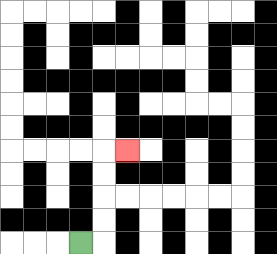{'start': '[3, 10]', 'end': '[5, 6]', 'path_directions': 'R,U,U,U,U,R', 'path_coordinates': '[[3, 10], [4, 10], [4, 9], [4, 8], [4, 7], [4, 6], [5, 6]]'}